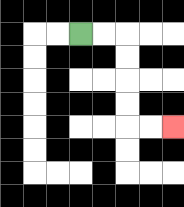{'start': '[3, 1]', 'end': '[7, 5]', 'path_directions': 'R,R,D,D,D,D,R,R', 'path_coordinates': '[[3, 1], [4, 1], [5, 1], [5, 2], [5, 3], [5, 4], [5, 5], [6, 5], [7, 5]]'}